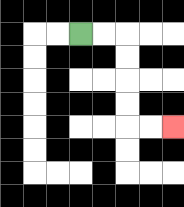{'start': '[3, 1]', 'end': '[7, 5]', 'path_directions': 'R,R,D,D,D,D,R,R', 'path_coordinates': '[[3, 1], [4, 1], [5, 1], [5, 2], [5, 3], [5, 4], [5, 5], [6, 5], [7, 5]]'}